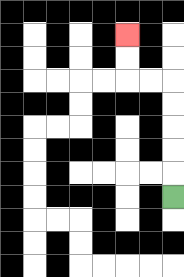{'start': '[7, 8]', 'end': '[5, 1]', 'path_directions': 'U,U,U,U,U,L,L,U,U', 'path_coordinates': '[[7, 8], [7, 7], [7, 6], [7, 5], [7, 4], [7, 3], [6, 3], [5, 3], [5, 2], [5, 1]]'}